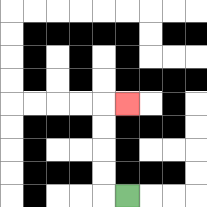{'start': '[5, 8]', 'end': '[5, 4]', 'path_directions': 'L,U,U,U,U,R', 'path_coordinates': '[[5, 8], [4, 8], [4, 7], [4, 6], [4, 5], [4, 4], [5, 4]]'}